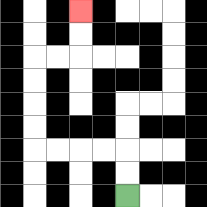{'start': '[5, 8]', 'end': '[3, 0]', 'path_directions': 'U,U,L,L,L,L,U,U,U,U,R,R,U,U', 'path_coordinates': '[[5, 8], [5, 7], [5, 6], [4, 6], [3, 6], [2, 6], [1, 6], [1, 5], [1, 4], [1, 3], [1, 2], [2, 2], [3, 2], [3, 1], [3, 0]]'}